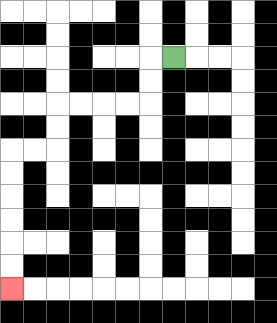{'start': '[7, 2]', 'end': '[0, 12]', 'path_directions': 'L,D,D,L,L,L,L,D,D,L,L,D,D,D,D,D,D', 'path_coordinates': '[[7, 2], [6, 2], [6, 3], [6, 4], [5, 4], [4, 4], [3, 4], [2, 4], [2, 5], [2, 6], [1, 6], [0, 6], [0, 7], [0, 8], [0, 9], [0, 10], [0, 11], [0, 12]]'}